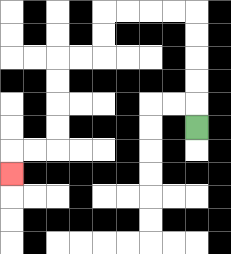{'start': '[8, 5]', 'end': '[0, 7]', 'path_directions': 'U,U,U,U,U,L,L,L,L,D,D,L,L,D,D,D,D,L,L,D', 'path_coordinates': '[[8, 5], [8, 4], [8, 3], [8, 2], [8, 1], [8, 0], [7, 0], [6, 0], [5, 0], [4, 0], [4, 1], [4, 2], [3, 2], [2, 2], [2, 3], [2, 4], [2, 5], [2, 6], [1, 6], [0, 6], [0, 7]]'}